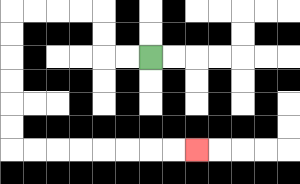{'start': '[6, 2]', 'end': '[8, 6]', 'path_directions': 'L,L,U,U,L,L,L,L,D,D,D,D,D,D,R,R,R,R,R,R,R,R', 'path_coordinates': '[[6, 2], [5, 2], [4, 2], [4, 1], [4, 0], [3, 0], [2, 0], [1, 0], [0, 0], [0, 1], [0, 2], [0, 3], [0, 4], [0, 5], [0, 6], [1, 6], [2, 6], [3, 6], [4, 6], [5, 6], [6, 6], [7, 6], [8, 6]]'}